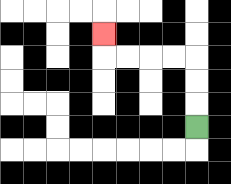{'start': '[8, 5]', 'end': '[4, 1]', 'path_directions': 'U,U,U,L,L,L,L,U', 'path_coordinates': '[[8, 5], [8, 4], [8, 3], [8, 2], [7, 2], [6, 2], [5, 2], [4, 2], [4, 1]]'}